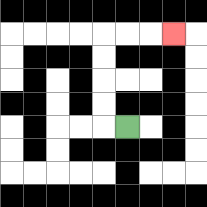{'start': '[5, 5]', 'end': '[7, 1]', 'path_directions': 'L,U,U,U,U,R,R,R', 'path_coordinates': '[[5, 5], [4, 5], [4, 4], [4, 3], [4, 2], [4, 1], [5, 1], [6, 1], [7, 1]]'}